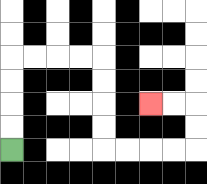{'start': '[0, 6]', 'end': '[6, 4]', 'path_directions': 'U,U,U,U,R,R,R,R,D,D,D,D,R,R,R,R,U,U,L,L', 'path_coordinates': '[[0, 6], [0, 5], [0, 4], [0, 3], [0, 2], [1, 2], [2, 2], [3, 2], [4, 2], [4, 3], [4, 4], [4, 5], [4, 6], [5, 6], [6, 6], [7, 6], [8, 6], [8, 5], [8, 4], [7, 4], [6, 4]]'}